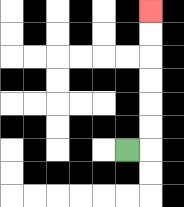{'start': '[5, 6]', 'end': '[6, 0]', 'path_directions': 'R,U,U,U,U,U,U', 'path_coordinates': '[[5, 6], [6, 6], [6, 5], [6, 4], [6, 3], [6, 2], [6, 1], [6, 0]]'}